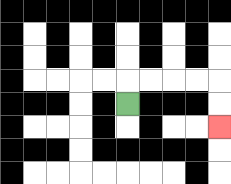{'start': '[5, 4]', 'end': '[9, 5]', 'path_directions': 'U,R,R,R,R,D,D', 'path_coordinates': '[[5, 4], [5, 3], [6, 3], [7, 3], [8, 3], [9, 3], [9, 4], [9, 5]]'}